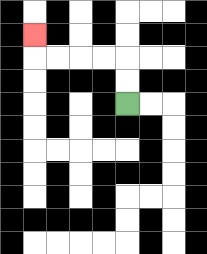{'start': '[5, 4]', 'end': '[1, 1]', 'path_directions': 'U,U,L,L,L,L,U', 'path_coordinates': '[[5, 4], [5, 3], [5, 2], [4, 2], [3, 2], [2, 2], [1, 2], [1, 1]]'}